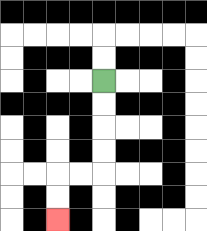{'start': '[4, 3]', 'end': '[2, 9]', 'path_directions': 'D,D,D,D,L,L,D,D', 'path_coordinates': '[[4, 3], [4, 4], [4, 5], [4, 6], [4, 7], [3, 7], [2, 7], [2, 8], [2, 9]]'}